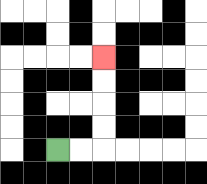{'start': '[2, 6]', 'end': '[4, 2]', 'path_directions': 'R,R,U,U,U,U', 'path_coordinates': '[[2, 6], [3, 6], [4, 6], [4, 5], [4, 4], [4, 3], [4, 2]]'}